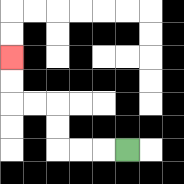{'start': '[5, 6]', 'end': '[0, 2]', 'path_directions': 'L,L,L,U,U,L,L,U,U', 'path_coordinates': '[[5, 6], [4, 6], [3, 6], [2, 6], [2, 5], [2, 4], [1, 4], [0, 4], [0, 3], [0, 2]]'}